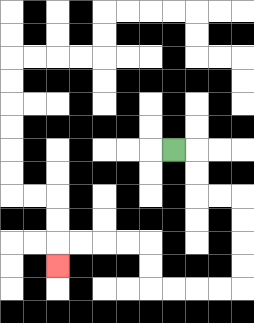{'start': '[7, 6]', 'end': '[2, 11]', 'path_directions': 'R,D,D,R,R,D,D,D,D,L,L,L,L,U,U,L,L,L,L,D', 'path_coordinates': '[[7, 6], [8, 6], [8, 7], [8, 8], [9, 8], [10, 8], [10, 9], [10, 10], [10, 11], [10, 12], [9, 12], [8, 12], [7, 12], [6, 12], [6, 11], [6, 10], [5, 10], [4, 10], [3, 10], [2, 10], [2, 11]]'}